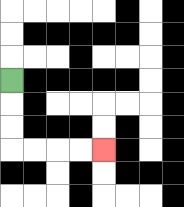{'start': '[0, 3]', 'end': '[4, 6]', 'path_directions': 'D,D,D,R,R,R,R', 'path_coordinates': '[[0, 3], [0, 4], [0, 5], [0, 6], [1, 6], [2, 6], [3, 6], [4, 6]]'}